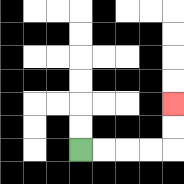{'start': '[3, 6]', 'end': '[7, 4]', 'path_directions': 'R,R,R,R,U,U', 'path_coordinates': '[[3, 6], [4, 6], [5, 6], [6, 6], [7, 6], [7, 5], [7, 4]]'}